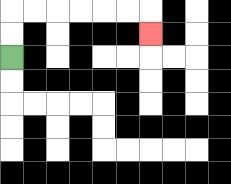{'start': '[0, 2]', 'end': '[6, 1]', 'path_directions': 'U,U,R,R,R,R,R,R,D', 'path_coordinates': '[[0, 2], [0, 1], [0, 0], [1, 0], [2, 0], [3, 0], [4, 0], [5, 0], [6, 0], [6, 1]]'}